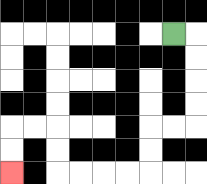{'start': '[7, 1]', 'end': '[0, 7]', 'path_directions': 'R,D,D,D,D,L,L,D,D,L,L,L,L,U,U,L,L,D,D', 'path_coordinates': '[[7, 1], [8, 1], [8, 2], [8, 3], [8, 4], [8, 5], [7, 5], [6, 5], [6, 6], [6, 7], [5, 7], [4, 7], [3, 7], [2, 7], [2, 6], [2, 5], [1, 5], [0, 5], [0, 6], [0, 7]]'}